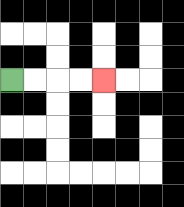{'start': '[0, 3]', 'end': '[4, 3]', 'path_directions': 'R,R,R,R', 'path_coordinates': '[[0, 3], [1, 3], [2, 3], [3, 3], [4, 3]]'}